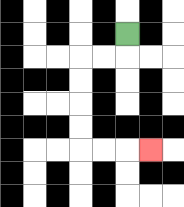{'start': '[5, 1]', 'end': '[6, 6]', 'path_directions': 'D,L,L,D,D,D,D,R,R,R', 'path_coordinates': '[[5, 1], [5, 2], [4, 2], [3, 2], [3, 3], [3, 4], [3, 5], [3, 6], [4, 6], [5, 6], [6, 6]]'}